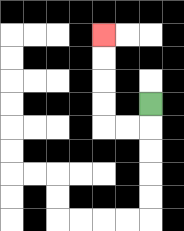{'start': '[6, 4]', 'end': '[4, 1]', 'path_directions': 'D,L,L,U,U,U,U', 'path_coordinates': '[[6, 4], [6, 5], [5, 5], [4, 5], [4, 4], [4, 3], [4, 2], [4, 1]]'}